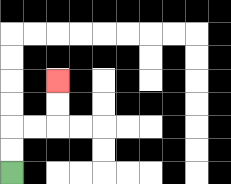{'start': '[0, 7]', 'end': '[2, 3]', 'path_directions': 'U,U,R,R,U,U', 'path_coordinates': '[[0, 7], [0, 6], [0, 5], [1, 5], [2, 5], [2, 4], [2, 3]]'}